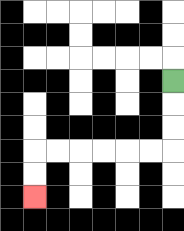{'start': '[7, 3]', 'end': '[1, 8]', 'path_directions': 'D,D,D,L,L,L,L,L,L,D,D', 'path_coordinates': '[[7, 3], [7, 4], [7, 5], [7, 6], [6, 6], [5, 6], [4, 6], [3, 6], [2, 6], [1, 6], [1, 7], [1, 8]]'}